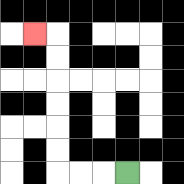{'start': '[5, 7]', 'end': '[1, 1]', 'path_directions': 'L,L,L,U,U,U,U,U,U,L', 'path_coordinates': '[[5, 7], [4, 7], [3, 7], [2, 7], [2, 6], [2, 5], [2, 4], [2, 3], [2, 2], [2, 1], [1, 1]]'}